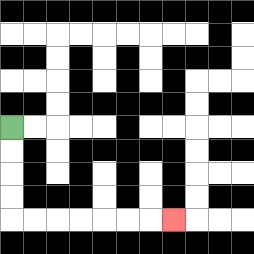{'start': '[0, 5]', 'end': '[7, 9]', 'path_directions': 'D,D,D,D,R,R,R,R,R,R,R', 'path_coordinates': '[[0, 5], [0, 6], [0, 7], [0, 8], [0, 9], [1, 9], [2, 9], [3, 9], [4, 9], [5, 9], [6, 9], [7, 9]]'}